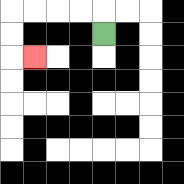{'start': '[4, 1]', 'end': '[1, 2]', 'path_directions': 'U,L,L,L,L,D,D,R', 'path_coordinates': '[[4, 1], [4, 0], [3, 0], [2, 0], [1, 0], [0, 0], [0, 1], [0, 2], [1, 2]]'}